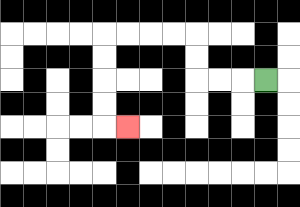{'start': '[11, 3]', 'end': '[5, 5]', 'path_directions': 'L,L,L,U,U,L,L,L,L,D,D,D,D,R', 'path_coordinates': '[[11, 3], [10, 3], [9, 3], [8, 3], [8, 2], [8, 1], [7, 1], [6, 1], [5, 1], [4, 1], [4, 2], [4, 3], [4, 4], [4, 5], [5, 5]]'}